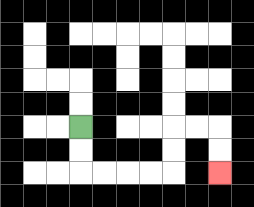{'start': '[3, 5]', 'end': '[9, 7]', 'path_directions': 'D,D,R,R,R,R,U,U,R,R,D,D', 'path_coordinates': '[[3, 5], [3, 6], [3, 7], [4, 7], [5, 7], [6, 7], [7, 7], [7, 6], [7, 5], [8, 5], [9, 5], [9, 6], [9, 7]]'}